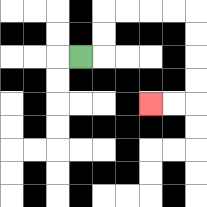{'start': '[3, 2]', 'end': '[6, 4]', 'path_directions': 'R,U,U,R,R,R,R,D,D,D,D,L,L', 'path_coordinates': '[[3, 2], [4, 2], [4, 1], [4, 0], [5, 0], [6, 0], [7, 0], [8, 0], [8, 1], [8, 2], [8, 3], [8, 4], [7, 4], [6, 4]]'}